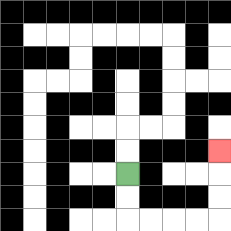{'start': '[5, 7]', 'end': '[9, 6]', 'path_directions': 'D,D,R,R,R,R,U,U,U', 'path_coordinates': '[[5, 7], [5, 8], [5, 9], [6, 9], [7, 9], [8, 9], [9, 9], [9, 8], [9, 7], [9, 6]]'}